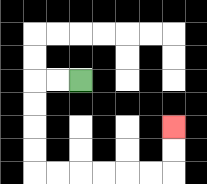{'start': '[3, 3]', 'end': '[7, 5]', 'path_directions': 'L,L,D,D,D,D,R,R,R,R,R,R,U,U', 'path_coordinates': '[[3, 3], [2, 3], [1, 3], [1, 4], [1, 5], [1, 6], [1, 7], [2, 7], [3, 7], [4, 7], [5, 7], [6, 7], [7, 7], [7, 6], [7, 5]]'}